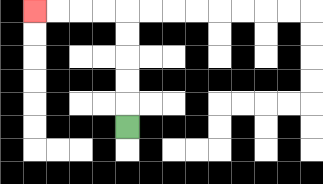{'start': '[5, 5]', 'end': '[1, 0]', 'path_directions': 'U,U,U,U,U,L,L,L,L', 'path_coordinates': '[[5, 5], [5, 4], [5, 3], [5, 2], [5, 1], [5, 0], [4, 0], [3, 0], [2, 0], [1, 0]]'}